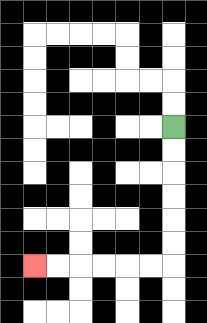{'start': '[7, 5]', 'end': '[1, 11]', 'path_directions': 'D,D,D,D,D,D,L,L,L,L,L,L', 'path_coordinates': '[[7, 5], [7, 6], [7, 7], [7, 8], [7, 9], [7, 10], [7, 11], [6, 11], [5, 11], [4, 11], [3, 11], [2, 11], [1, 11]]'}